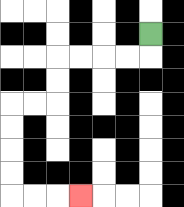{'start': '[6, 1]', 'end': '[3, 8]', 'path_directions': 'D,L,L,L,L,D,D,L,L,D,D,D,D,R,R,R', 'path_coordinates': '[[6, 1], [6, 2], [5, 2], [4, 2], [3, 2], [2, 2], [2, 3], [2, 4], [1, 4], [0, 4], [0, 5], [0, 6], [0, 7], [0, 8], [1, 8], [2, 8], [3, 8]]'}